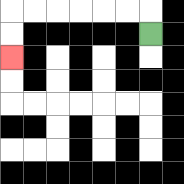{'start': '[6, 1]', 'end': '[0, 2]', 'path_directions': 'U,L,L,L,L,L,L,D,D', 'path_coordinates': '[[6, 1], [6, 0], [5, 0], [4, 0], [3, 0], [2, 0], [1, 0], [0, 0], [0, 1], [0, 2]]'}